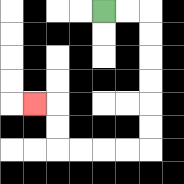{'start': '[4, 0]', 'end': '[1, 4]', 'path_directions': 'R,R,D,D,D,D,D,D,L,L,L,L,U,U,L', 'path_coordinates': '[[4, 0], [5, 0], [6, 0], [6, 1], [6, 2], [6, 3], [6, 4], [6, 5], [6, 6], [5, 6], [4, 6], [3, 6], [2, 6], [2, 5], [2, 4], [1, 4]]'}